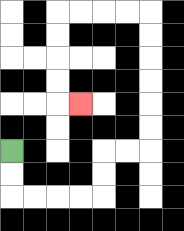{'start': '[0, 6]', 'end': '[3, 4]', 'path_directions': 'D,D,R,R,R,R,U,U,R,R,U,U,U,U,U,U,L,L,L,L,D,D,D,D,R', 'path_coordinates': '[[0, 6], [0, 7], [0, 8], [1, 8], [2, 8], [3, 8], [4, 8], [4, 7], [4, 6], [5, 6], [6, 6], [6, 5], [6, 4], [6, 3], [6, 2], [6, 1], [6, 0], [5, 0], [4, 0], [3, 0], [2, 0], [2, 1], [2, 2], [2, 3], [2, 4], [3, 4]]'}